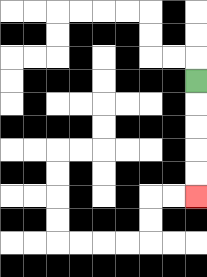{'start': '[8, 3]', 'end': '[8, 8]', 'path_directions': 'D,D,D,D,D', 'path_coordinates': '[[8, 3], [8, 4], [8, 5], [8, 6], [8, 7], [8, 8]]'}